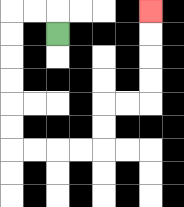{'start': '[2, 1]', 'end': '[6, 0]', 'path_directions': 'U,L,L,D,D,D,D,D,D,R,R,R,R,U,U,R,R,U,U,U,U', 'path_coordinates': '[[2, 1], [2, 0], [1, 0], [0, 0], [0, 1], [0, 2], [0, 3], [0, 4], [0, 5], [0, 6], [1, 6], [2, 6], [3, 6], [4, 6], [4, 5], [4, 4], [5, 4], [6, 4], [6, 3], [6, 2], [6, 1], [6, 0]]'}